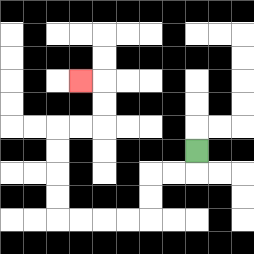{'start': '[8, 6]', 'end': '[3, 3]', 'path_directions': 'D,L,L,D,D,L,L,L,L,U,U,U,U,R,R,U,U,L', 'path_coordinates': '[[8, 6], [8, 7], [7, 7], [6, 7], [6, 8], [6, 9], [5, 9], [4, 9], [3, 9], [2, 9], [2, 8], [2, 7], [2, 6], [2, 5], [3, 5], [4, 5], [4, 4], [4, 3], [3, 3]]'}